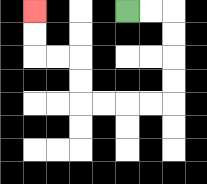{'start': '[5, 0]', 'end': '[1, 0]', 'path_directions': 'R,R,D,D,D,D,L,L,L,L,U,U,L,L,U,U', 'path_coordinates': '[[5, 0], [6, 0], [7, 0], [7, 1], [7, 2], [7, 3], [7, 4], [6, 4], [5, 4], [4, 4], [3, 4], [3, 3], [3, 2], [2, 2], [1, 2], [1, 1], [1, 0]]'}